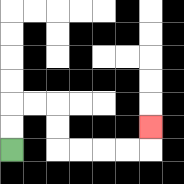{'start': '[0, 6]', 'end': '[6, 5]', 'path_directions': 'U,U,R,R,D,D,R,R,R,R,U', 'path_coordinates': '[[0, 6], [0, 5], [0, 4], [1, 4], [2, 4], [2, 5], [2, 6], [3, 6], [4, 6], [5, 6], [6, 6], [6, 5]]'}